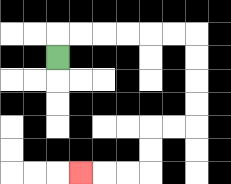{'start': '[2, 2]', 'end': '[3, 7]', 'path_directions': 'U,R,R,R,R,R,R,D,D,D,D,L,L,D,D,L,L,L', 'path_coordinates': '[[2, 2], [2, 1], [3, 1], [4, 1], [5, 1], [6, 1], [7, 1], [8, 1], [8, 2], [8, 3], [8, 4], [8, 5], [7, 5], [6, 5], [6, 6], [6, 7], [5, 7], [4, 7], [3, 7]]'}